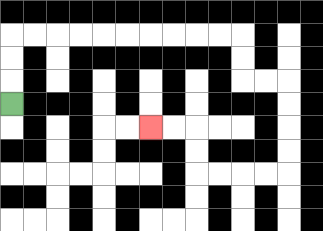{'start': '[0, 4]', 'end': '[6, 5]', 'path_directions': 'U,U,U,R,R,R,R,R,R,R,R,R,R,D,D,R,R,D,D,D,D,L,L,L,L,U,U,L,L', 'path_coordinates': '[[0, 4], [0, 3], [0, 2], [0, 1], [1, 1], [2, 1], [3, 1], [4, 1], [5, 1], [6, 1], [7, 1], [8, 1], [9, 1], [10, 1], [10, 2], [10, 3], [11, 3], [12, 3], [12, 4], [12, 5], [12, 6], [12, 7], [11, 7], [10, 7], [9, 7], [8, 7], [8, 6], [8, 5], [7, 5], [6, 5]]'}